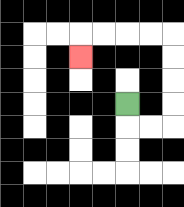{'start': '[5, 4]', 'end': '[3, 2]', 'path_directions': 'D,R,R,U,U,U,U,L,L,L,L,D', 'path_coordinates': '[[5, 4], [5, 5], [6, 5], [7, 5], [7, 4], [7, 3], [7, 2], [7, 1], [6, 1], [5, 1], [4, 1], [3, 1], [3, 2]]'}